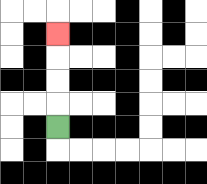{'start': '[2, 5]', 'end': '[2, 1]', 'path_directions': 'U,U,U,U', 'path_coordinates': '[[2, 5], [2, 4], [2, 3], [2, 2], [2, 1]]'}